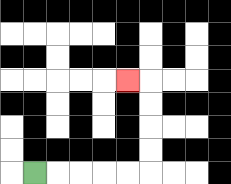{'start': '[1, 7]', 'end': '[5, 3]', 'path_directions': 'R,R,R,R,R,U,U,U,U,L', 'path_coordinates': '[[1, 7], [2, 7], [3, 7], [4, 7], [5, 7], [6, 7], [6, 6], [6, 5], [6, 4], [6, 3], [5, 3]]'}